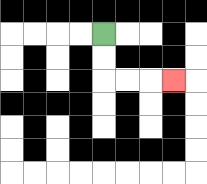{'start': '[4, 1]', 'end': '[7, 3]', 'path_directions': 'D,D,R,R,R', 'path_coordinates': '[[4, 1], [4, 2], [4, 3], [5, 3], [6, 3], [7, 3]]'}